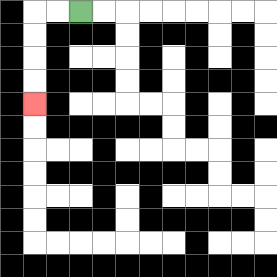{'start': '[3, 0]', 'end': '[1, 4]', 'path_directions': 'L,L,D,D,D,D', 'path_coordinates': '[[3, 0], [2, 0], [1, 0], [1, 1], [1, 2], [1, 3], [1, 4]]'}